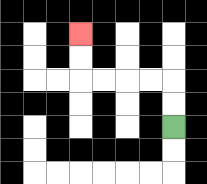{'start': '[7, 5]', 'end': '[3, 1]', 'path_directions': 'U,U,L,L,L,L,U,U', 'path_coordinates': '[[7, 5], [7, 4], [7, 3], [6, 3], [5, 3], [4, 3], [3, 3], [3, 2], [3, 1]]'}